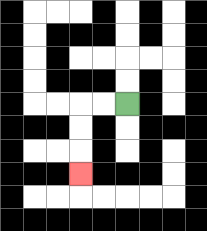{'start': '[5, 4]', 'end': '[3, 7]', 'path_directions': 'L,L,D,D,D', 'path_coordinates': '[[5, 4], [4, 4], [3, 4], [3, 5], [3, 6], [3, 7]]'}